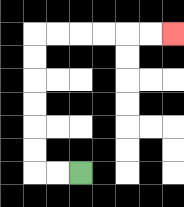{'start': '[3, 7]', 'end': '[7, 1]', 'path_directions': 'L,L,U,U,U,U,U,U,R,R,R,R,R,R', 'path_coordinates': '[[3, 7], [2, 7], [1, 7], [1, 6], [1, 5], [1, 4], [1, 3], [1, 2], [1, 1], [2, 1], [3, 1], [4, 1], [5, 1], [6, 1], [7, 1]]'}